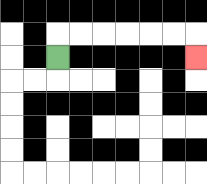{'start': '[2, 2]', 'end': '[8, 2]', 'path_directions': 'U,R,R,R,R,R,R,D', 'path_coordinates': '[[2, 2], [2, 1], [3, 1], [4, 1], [5, 1], [6, 1], [7, 1], [8, 1], [8, 2]]'}